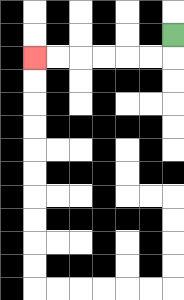{'start': '[7, 1]', 'end': '[1, 2]', 'path_directions': 'D,L,L,L,L,L,L', 'path_coordinates': '[[7, 1], [7, 2], [6, 2], [5, 2], [4, 2], [3, 2], [2, 2], [1, 2]]'}